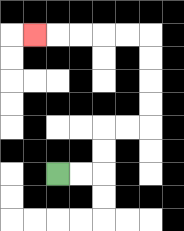{'start': '[2, 7]', 'end': '[1, 1]', 'path_directions': 'R,R,U,U,R,R,U,U,U,U,L,L,L,L,L', 'path_coordinates': '[[2, 7], [3, 7], [4, 7], [4, 6], [4, 5], [5, 5], [6, 5], [6, 4], [6, 3], [6, 2], [6, 1], [5, 1], [4, 1], [3, 1], [2, 1], [1, 1]]'}